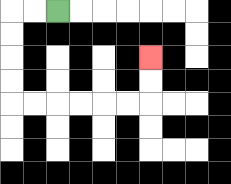{'start': '[2, 0]', 'end': '[6, 2]', 'path_directions': 'L,L,D,D,D,D,R,R,R,R,R,R,U,U', 'path_coordinates': '[[2, 0], [1, 0], [0, 0], [0, 1], [0, 2], [0, 3], [0, 4], [1, 4], [2, 4], [3, 4], [4, 4], [5, 4], [6, 4], [6, 3], [6, 2]]'}